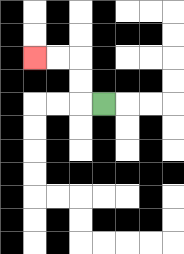{'start': '[4, 4]', 'end': '[1, 2]', 'path_directions': 'L,U,U,L,L', 'path_coordinates': '[[4, 4], [3, 4], [3, 3], [3, 2], [2, 2], [1, 2]]'}